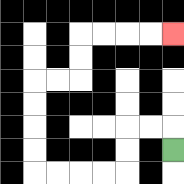{'start': '[7, 6]', 'end': '[7, 1]', 'path_directions': 'U,L,L,D,D,L,L,L,L,U,U,U,U,R,R,U,U,R,R,R,R', 'path_coordinates': '[[7, 6], [7, 5], [6, 5], [5, 5], [5, 6], [5, 7], [4, 7], [3, 7], [2, 7], [1, 7], [1, 6], [1, 5], [1, 4], [1, 3], [2, 3], [3, 3], [3, 2], [3, 1], [4, 1], [5, 1], [6, 1], [7, 1]]'}